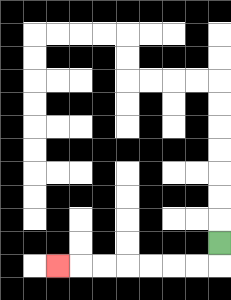{'start': '[9, 10]', 'end': '[2, 11]', 'path_directions': 'D,L,L,L,L,L,L,L', 'path_coordinates': '[[9, 10], [9, 11], [8, 11], [7, 11], [6, 11], [5, 11], [4, 11], [3, 11], [2, 11]]'}